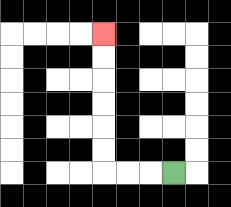{'start': '[7, 7]', 'end': '[4, 1]', 'path_directions': 'L,L,L,U,U,U,U,U,U', 'path_coordinates': '[[7, 7], [6, 7], [5, 7], [4, 7], [4, 6], [4, 5], [4, 4], [4, 3], [4, 2], [4, 1]]'}